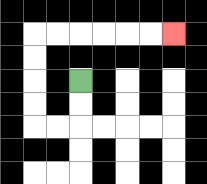{'start': '[3, 3]', 'end': '[7, 1]', 'path_directions': 'D,D,L,L,U,U,U,U,R,R,R,R,R,R', 'path_coordinates': '[[3, 3], [3, 4], [3, 5], [2, 5], [1, 5], [1, 4], [1, 3], [1, 2], [1, 1], [2, 1], [3, 1], [4, 1], [5, 1], [6, 1], [7, 1]]'}